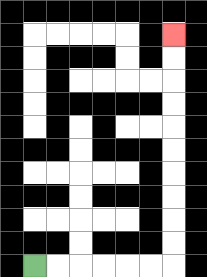{'start': '[1, 11]', 'end': '[7, 1]', 'path_directions': 'R,R,R,R,R,R,U,U,U,U,U,U,U,U,U,U', 'path_coordinates': '[[1, 11], [2, 11], [3, 11], [4, 11], [5, 11], [6, 11], [7, 11], [7, 10], [7, 9], [7, 8], [7, 7], [7, 6], [7, 5], [7, 4], [7, 3], [7, 2], [7, 1]]'}